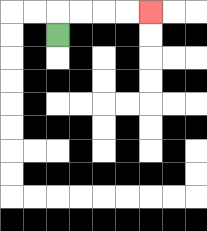{'start': '[2, 1]', 'end': '[6, 0]', 'path_directions': 'U,R,R,R,R', 'path_coordinates': '[[2, 1], [2, 0], [3, 0], [4, 0], [5, 0], [6, 0]]'}